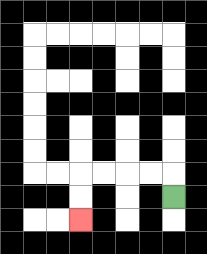{'start': '[7, 8]', 'end': '[3, 9]', 'path_directions': 'U,L,L,L,L,D,D', 'path_coordinates': '[[7, 8], [7, 7], [6, 7], [5, 7], [4, 7], [3, 7], [3, 8], [3, 9]]'}